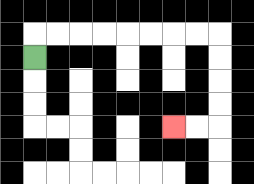{'start': '[1, 2]', 'end': '[7, 5]', 'path_directions': 'U,R,R,R,R,R,R,R,R,D,D,D,D,L,L', 'path_coordinates': '[[1, 2], [1, 1], [2, 1], [3, 1], [4, 1], [5, 1], [6, 1], [7, 1], [8, 1], [9, 1], [9, 2], [9, 3], [9, 4], [9, 5], [8, 5], [7, 5]]'}